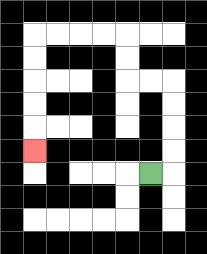{'start': '[6, 7]', 'end': '[1, 6]', 'path_directions': 'R,U,U,U,U,L,L,U,U,L,L,L,L,D,D,D,D,D', 'path_coordinates': '[[6, 7], [7, 7], [7, 6], [7, 5], [7, 4], [7, 3], [6, 3], [5, 3], [5, 2], [5, 1], [4, 1], [3, 1], [2, 1], [1, 1], [1, 2], [1, 3], [1, 4], [1, 5], [1, 6]]'}